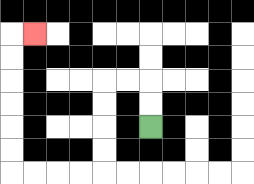{'start': '[6, 5]', 'end': '[1, 1]', 'path_directions': 'U,U,L,L,D,D,D,D,L,L,L,L,U,U,U,U,U,U,R', 'path_coordinates': '[[6, 5], [6, 4], [6, 3], [5, 3], [4, 3], [4, 4], [4, 5], [4, 6], [4, 7], [3, 7], [2, 7], [1, 7], [0, 7], [0, 6], [0, 5], [0, 4], [0, 3], [0, 2], [0, 1], [1, 1]]'}